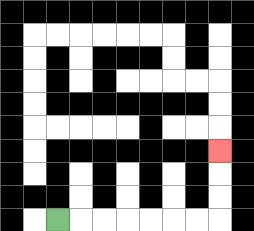{'start': '[2, 9]', 'end': '[9, 6]', 'path_directions': 'R,R,R,R,R,R,R,U,U,U', 'path_coordinates': '[[2, 9], [3, 9], [4, 9], [5, 9], [6, 9], [7, 9], [8, 9], [9, 9], [9, 8], [9, 7], [9, 6]]'}